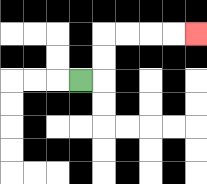{'start': '[3, 3]', 'end': '[8, 1]', 'path_directions': 'R,U,U,R,R,R,R', 'path_coordinates': '[[3, 3], [4, 3], [4, 2], [4, 1], [5, 1], [6, 1], [7, 1], [8, 1]]'}